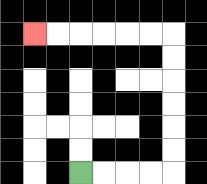{'start': '[3, 7]', 'end': '[1, 1]', 'path_directions': 'R,R,R,R,U,U,U,U,U,U,L,L,L,L,L,L', 'path_coordinates': '[[3, 7], [4, 7], [5, 7], [6, 7], [7, 7], [7, 6], [7, 5], [7, 4], [7, 3], [7, 2], [7, 1], [6, 1], [5, 1], [4, 1], [3, 1], [2, 1], [1, 1]]'}